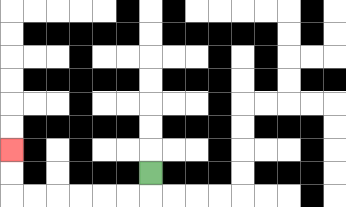{'start': '[6, 7]', 'end': '[0, 6]', 'path_directions': 'D,L,L,L,L,L,L,U,U', 'path_coordinates': '[[6, 7], [6, 8], [5, 8], [4, 8], [3, 8], [2, 8], [1, 8], [0, 8], [0, 7], [0, 6]]'}